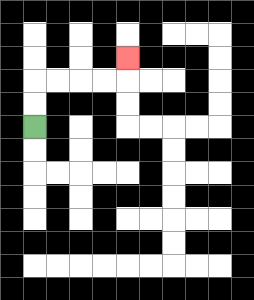{'start': '[1, 5]', 'end': '[5, 2]', 'path_directions': 'U,U,R,R,R,R,U', 'path_coordinates': '[[1, 5], [1, 4], [1, 3], [2, 3], [3, 3], [4, 3], [5, 3], [5, 2]]'}